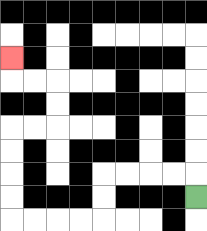{'start': '[8, 8]', 'end': '[0, 2]', 'path_directions': 'U,L,L,L,L,D,D,L,L,L,L,U,U,U,U,R,R,U,U,L,L,U', 'path_coordinates': '[[8, 8], [8, 7], [7, 7], [6, 7], [5, 7], [4, 7], [4, 8], [4, 9], [3, 9], [2, 9], [1, 9], [0, 9], [0, 8], [0, 7], [0, 6], [0, 5], [1, 5], [2, 5], [2, 4], [2, 3], [1, 3], [0, 3], [0, 2]]'}